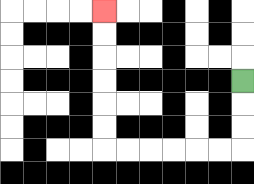{'start': '[10, 3]', 'end': '[4, 0]', 'path_directions': 'D,D,D,L,L,L,L,L,L,U,U,U,U,U,U', 'path_coordinates': '[[10, 3], [10, 4], [10, 5], [10, 6], [9, 6], [8, 6], [7, 6], [6, 6], [5, 6], [4, 6], [4, 5], [4, 4], [4, 3], [4, 2], [4, 1], [4, 0]]'}